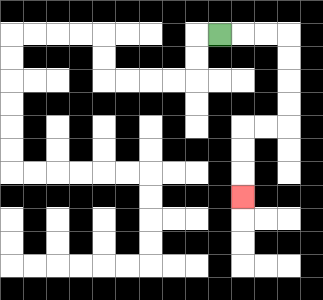{'start': '[9, 1]', 'end': '[10, 8]', 'path_directions': 'R,R,R,D,D,D,D,L,L,D,D,D', 'path_coordinates': '[[9, 1], [10, 1], [11, 1], [12, 1], [12, 2], [12, 3], [12, 4], [12, 5], [11, 5], [10, 5], [10, 6], [10, 7], [10, 8]]'}